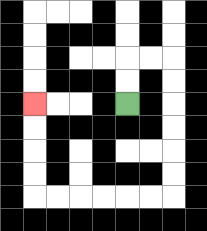{'start': '[5, 4]', 'end': '[1, 4]', 'path_directions': 'U,U,R,R,D,D,D,D,D,D,L,L,L,L,L,L,U,U,U,U', 'path_coordinates': '[[5, 4], [5, 3], [5, 2], [6, 2], [7, 2], [7, 3], [7, 4], [7, 5], [7, 6], [7, 7], [7, 8], [6, 8], [5, 8], [4, 8], [3, 8], [2, 8], [1, 8], [1, 7], [1, 6], [1, 5], [1, 4]]'}